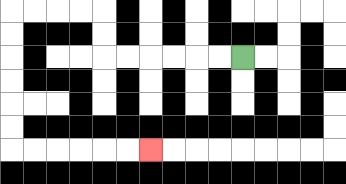{'start': '[10, 2]', 'end': '[6, 6]', 'path_directions': 'L,L,L,L,L,L,U,U,L,L,L,L,D,D,D,D,D,D,R,R,R,R,R,R', 'path_coordinates': '[[10, 2], [9, 2], [8, 2], [7, 2], [6, 2], [5, 2], [4, 2], [4, 1], [4, 0], [3, 0], [2, 0], [1, 0], [0, 0], [0, 1], [0, 2], [0, 3], [0, 4], [0, 5], [0, 6], [1, 6], [2, 6], [3, 6], [4, 6], [5, 6], [6, 6]]'}